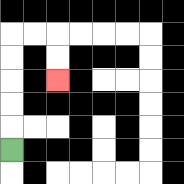{'start': '[0, 6]', 'end': '[2, 3]', 'path_directions': 'U,U,U,U,U,R,R,D,D', 'path_coordinates': '[[0, 6], [0, 5], [0, 4], [0, 3], [0, 2], [0, 1], [1, 1], [2, 1], [2, 2], [2, 3]]'}